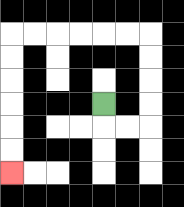{'start': '[4, 4]', 'end': '[0, 7]', 'path_directions': 'D,R,R,U,U,U,U,L,L,L,L,L,L,D,D,D,D,D,D', 'path_coordinates': '[[4, 4], [4, 5], [5, 5], [6, 5], [6, 4], [6, 3], [6, 2], [6, 1], [5, 1], [4, 1], [3, 1], [2, 1], [1, 1], [0, 1], [0, 2], [0, 3], [0, 4], [0, 5], [0, 6], [0, 7]]'}